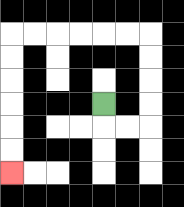{'start': '[4, 4]', 'end': '[0, 7]', 'path_directions': 'D,R,R,U,U,U,U,L,L,L,L,L,L,D,D,D,D,D,D', 'path_coordinates': '[[4, 4], [4, 5], [5, 5], [6, 5], [6, 4], [6, 3], [6, 2], [6, 1], [5, 1], [4, 1], [3, 1], [2, 1], [1, 1], [0, 1], [0, 2], [0, 3], [0, 4], [0, 5], [0, 6], [0, 7]]'}